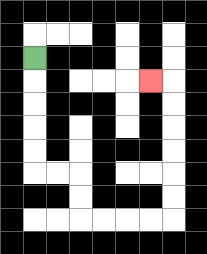{'start': '[1, 2]', 'end': '[6, 3]', 'path_directions': 'D,D,D,D,D,R,R,D,D,R,R,R,R,U,U,U,U,U,U,L', 'path_coordinates': '[[1, 2], [1, 3], [1, 4], [1, 5], [1, 6], [1, 7], [2, 7], [3, 7], [3, 8], [3, 9], [4, 9], [5, 9], [6, 9], [7, 9], [7, 8], [7, 7], [7, 6], [7, 5], [7, 4], [7, 3], [6, 3]]'}